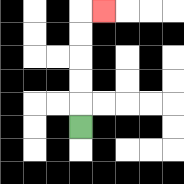{'start': '[3, 5]', 'end': '[4, 0]', 'path_directions': 'U,U,U,U,U,R', 'path_coordinates': '[[3, 5], [3, 4], [3, 3], [3, 2], [3, 1], [3, 0], [4, 0]]'}